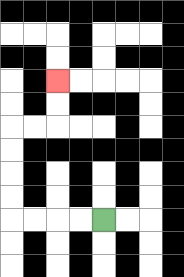{'start': '[4, 9]', 'end': '[2, 3]', 'path_directions': 'L,L,L,L,U,U,U,U,R,R,U,U', 'path_coordinates': '[[4, 9], [3, 9], [2, 9], [1, 9], [0, 9], [0, 8], [0, 7], [0, 6], [0, 5], [1, 5], [2, 5], [2, 4], [2, 3]]'}